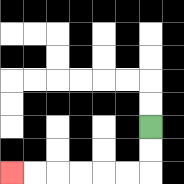{'start': '[6, 5]', 'end': '[0, 7]', 'path_directions': 'D,D,L,L,L,L,L,L', 'path_coordinates': '[[6, 5], [6, 6], [6, 7], [5, 7], [4, 7], [3, 7], [2, 7], [1, 7], [0, 7]]'}